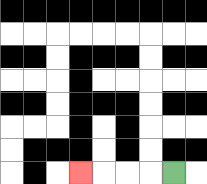{'start': '[7, 7]', 'end': '[3, 7]', 'path_directions': 'L,L,L,L', 'path_coordinates': '[[7, 7], [6, 7], [5, 7], [4, 7], [3, 7]]'}